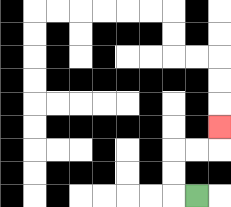{'start': '[8, 8]', 'end': '[9, 5]', 'path_directions': 'L,U,U,R,R,U', 'path_coordinates': '[[8, 8], [7, 8], [7, 7], [7, 6], [8, 6], [9, 6], [9, 5]]'}